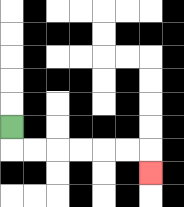{'start': '[0, 5]', 'end': '[6, 7]', 'path_directions': 'D,R,R,R,R,R,R,D', 'path_coordinates': '[[0, 5], [0, 6], [1, 6], [2, 6], [3, 6], [4, 6], [5, 6], [6, 6], [6, 7]]'}